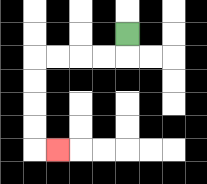{'start': '[5, 1]', 'end': '[2, 6]', 'path_directions': 'D,L,L,L,L,D,D,D,D,R', 'path_coordinates': '[[5, 1], [5, 2], [4, 2], [3, 2], [2, 2], [1, 2], [1, 3], [1, 4], [1, 5], [1, 6], [2, 6]]'}